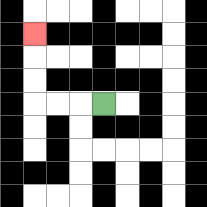{'start': '[4, 4]', 'end': '[1, 1]', 'path_directions': 'L,L,L,U,U,U', 'path_coordinates': '[[4, 4], [3, 4], [2, 4], [1, 4], [1, 3], [1, 2], [1, 1]]'}